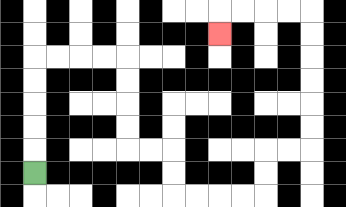{'start': '[1, 7]', 'end': '[9, 1]', 'path_directions': 'U,U,U,U,U,R,R,R,R,D,D,D,D,R,R,D,D,R,R,R,R,U,U,R,R,U,U,U,U,U,U,L,L,L,L,D', 'path_coordinates': '[[1, 7], [1, 6], [1, 5], [1, 4], [1, 3], [1, 2], [2, 2], [3, 2], [4, 2], [5, 2], [5, 3], [5, 4], [5, 5], [5, 6], [6, 6], [7, 6], [7, 7], [7, 8], [8, 8], [9, 8], [10, 8], [11, 8], [11, 7], [11, 6], [12, 6], [13, 6], [13, 5], [13, 4], [13, 3], [13, 2], [13, 1], [13, 0], [12, 0], [11, 0], [10, 0], [9, 0], [9, 1]]'}